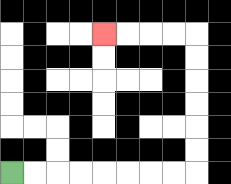{'start': '[0, 7]', 'end': '[4, 1]', 'path_directions': 'R,R,R,R,R,R,R,R,U,U,U,U,U,U,L,L,L,L', 'path_coordinates': '[[0, 7], [1, 7], [2, 7], [3, 7], [4, 7], [5, 7], [6, 7], [7, 7], [8, 7], [8, 6], [8, 5], [8, 4], [8, 3], [8, 2], [8, 1], [7, 1], [6, 1], [5, 1], [4, 1]]'}